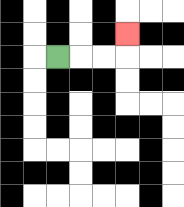{'start': '[2, 2]', 'end': '[5, 1]', 'path_directions': 'R,R,R,U', 'path_coordinates': '[[2, 2], [3, 2], [4, 2], [5, 2], [5, 1]]'}